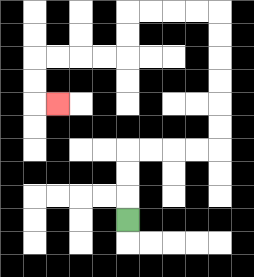{'start': '[5, 9]', 'end': '[2, 4]', 'path_directions': 'U,U,U,R,R,R,R,U,U,U,U,U,U,L,L,L,L,D,D,L,L,L,L,D,D,R', 'path_coordinates': '[[5, 9], [5, 8], [5, 7], [5, 6], [6, 6], [7, 6], [8, 6], [9, 6], [9, 5], [9, 4], [9, 3], [9, 2], [9, 1], [9, 0], [8, 0], [7, 0], [6, 0], [5, 0], [5, 1], [5, 2], [4, 2], [3, 2], [2, 2], [1, 2], [1, 3], [1, 4], [2, 4]]'}